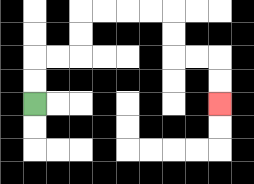{'start': '[1, 4]', 'end': '[9, 4]', 'path_directions': 'U,U,R,R,U,U,R,R,R,R,D,D,R,R,D,D', 'path_coordinates': '[[1, 4], [1, 3], [1, 2], [2, 2], [3, 2], [3, 1], [3, 0], [4, 0], [5, 0], [6, 0], [7, 0], [7, 1], [7, 2], [8, 2], [9, 2], [9, 3], [9, 4]]'}